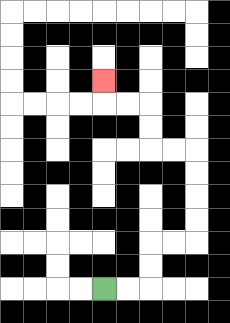{'start': '[4, 12]', 'end': '[4, 3]', 'path_directions': 'R,R,U,U,R,R,U,U,U,U,L,L,U,U,L,L,U', 'path_coordinates': '[[4, 12], [5, 12], [6, 12], [6, 11], [6, 10], [7, 10], [8, 10], [8, 9], [8, 8], [8, 7], [8, 6], [7, 6], [6, 6], [6, 5], [6, 4], [5, 4], [4, 4], [4, 3]]'}